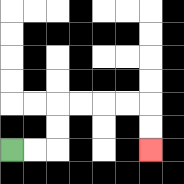{'start': '[0, 6]', 'end': '[6, 6]', 'path_directions': 'R,R,U,U,R,R,R,R,D,D', 'path_coordinates': '[[0, 6], [1, 6], [2, 6], [2, 5], [2, 4], [3, 4], [4, 4], [5, 4], [6, 4], [6, 5], [6, 6]]'}